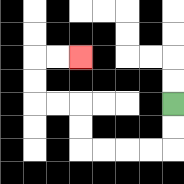{'start': '[7, 4]', 'end': '[3, 2]', 'path_directions': 'D,D,L,L,L,L,U,U,L,L,U,U,R,R', 'path_coordinates': '[[7, 4], [7, 5], [7, 6], [6, 6], [5, 6], [4, 6], [3, 6], [3, 5], [3, 4], [2, 4], [1, 4], [1, 3], [1, 2], [2, 2], [3, 2]]'}